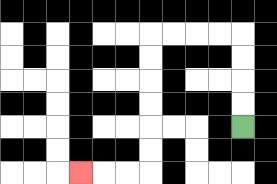{'start': '[10, 5]', 'end': '[3, 7]', 'path_directions': 'U,U,U,U,L,L,L,L,D,D,D,D,D,D,L,L,L', 'path_coordinates': '[[10, 5], [10, 4], [10, 3], [10, 2], [10, 1], [9, 1], [8, 1], [7, 1], [6, 1], [6, 2], [6, 3], [6, 4], [6, 5], [6, 6], [6, 7], [5, 7], [4, 7], [3, 7]]'}